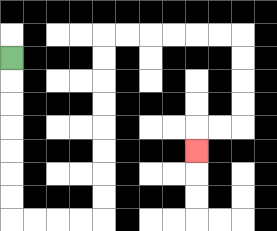{'start': '[0, 2]', 'end': '[8, 6]', 'path_directions': 'D,D,D,D,D,D,D,R,R,R,R,U,U,U,U,U,U,U,U,R,R,R,R,R,R,D,D,D,D,L,L,D', 'path_coordinates': '[[0, 2], [0, 3], [0, 4], [0, 5], [0, 6], [0, 7], [0, 8], [0, 9], [1, 9], [2, 9], [3, 9], [4, 9], [4, 8], [4, 7], [4, 6], [4, 5], [4, 4], [4, 3], [4, 2], [4, 1], [5, 1], [6, 1], [7, 1], [8, 1], [9, 1], [10, 1], [10, 2], [10, 3], [10, 4], [10, 5], [9, 5], [8, 5], [8, 6]]'}